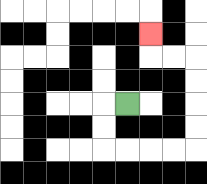{'start': '[5, 4]', 'end': '[6, 1]', 'path_directions': 'L,D,D,R,R,R,R,U,U,U,U,L,L,U', 'path_coordinates': '[[5, 4], [4, 4], [4, 5], [4, 6], [5, 6], [6, 6], [7, 6], [8, 6], [8, 5], [8, 4], [8, 3], [8, 2], [7, 2], [6, 2], [6, 1]]'}